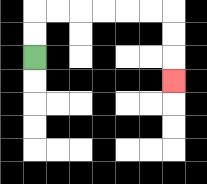{'start': '[1, 2]', 'end': '[7, 3]', 'path_directions': 'U,U,R,R,R,R,R,R,D,D,D', 'path_coordinates': '[[1, 2], [1, 1], [1, 0], [2, 0], [3, 0], [4, 0], [5, 0], [6, 0], [7, 0], [7, 1], [7, 2], [7, 3]]'}